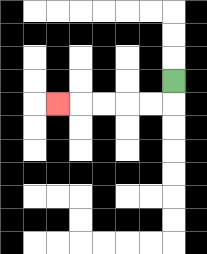{'start': '[7, 3]', 'end': '[2, 4]', 'path_directions': 'D,L,L,L,L,L', 'path_coordinates': '[[7, 3], [7, 4], [6, 4], [5, 4], [4, 4], [3, 4], [2, 4]]'}